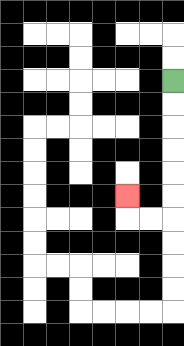{'start': '[7, 3]', 'end': '[5, 8]', 'path_directions': 'D,D,D,D,D,D,L,L,U', 'path_coordinates': '[[7, 3], [7, 4], [7, 5], [7, 6], [7, 7], [7, 8], [7, 9], [6, 9], [5, 9], [5, 8]]'}